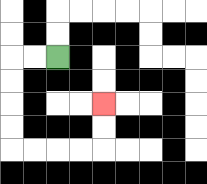{'start': '[2, 2]', 'end': '[4, 4]', 'path_directions': 'L,L,D,D,D,D,R,R,R,R,U,U', 'path_coordinates': '[[2, 2], [1, 2], [0, 2], [0, 3], [0, 4], [0, 5], [0, 6], [1, 6], [2, 6], [3, 6], [4, 6], [4, 5], [4, 4]]'}